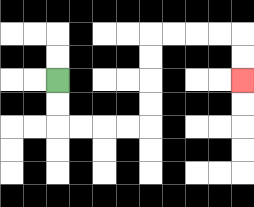{'start': '[2, 3]', 'end': '[10, 3]', 'path_directions': 'D,D,R,R,R,R,U,U,U,U,R,R,R,R,D,D', 'path_coordinates': '[[2, 3], [2, 4], [2, 5], [3, 5], [4, 5], [5, 5], [6, 5], [6, 4], [6, 3], [6, 2], [6, 1], [7, 1], [8, 1], [9, 1], [10, 1], [10, 2], [10, 3]]'}